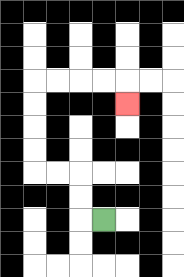{'start': '[4, 9]', 'end': '[5, 4]', 'path_directions': 'L,U,U,L,L,U,U,U,U,R,R,R,R,D', 'path_coordinates': '[[4, 9], [3, 9], [3, 8], [3, 7], [2, 7], [1, 7], [1, 6], [1, 5], [1, 4], [1, 3], [2, 3], [3, 3], [4, 3], [5, 3], [5, 4]]'}